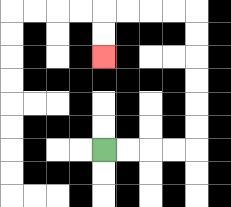{'start': '[4, 6]', 'end': '[4, 2]', 'path_directions': 'R,R,R,R,U,U,U,U,U,U,L,L,L,L,D,D', 'path_coordinates': '[[4, 6], [5, 6], [6, 6], [7, 6], [8, 6], [8, 5], [8, 4], [8, 3], [8, 2], [8, 1], [8, 0], [7, 0], [6, 0], [5, 0], [4, 0], [4, 1], [4, 2]]'}